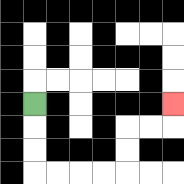{'start': '[1, 4]', 'end': '[7, 4]', 'path_directions': 'D,D,D,R,R,R,R,U,U,R,R,U', 'path_coordinates': '[[1, 4], [1, 5], [1, 6], [1, 7], [2, 7], [3, 7], [4, 7], [5, 7], [5, 6], [5, 5], [6, 5], [7, 5], [7, 4]]'}